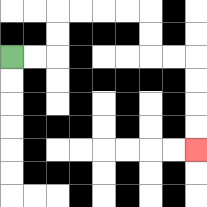{'start': '[0, 2]', 'end': '[8, 6]', 'path_directions': 'R,R,U,U,R,R,R,R,D,D,R,R,D,D,D,D', 'path_coordinates': '[[0, 2], [1, 2], [2, 2], [2, 1], [2, 0], [3, 0], [4, 0], [5, 0], [6, 0], [6, 1], [6, 2], [7, 2], [8, 2], [8, 3], [8, 4], [8, 5], [8, 6]]'}